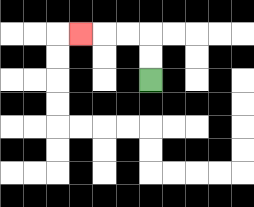{'start': '[6, 3]', 'end': '[3, 1]', 'path_directions': 'U,U,L,L,L', 'path_coordinates': '[[6, 3], [6, 2], [6, 1], [5, 1], [4, 1], [3, 1]]'}